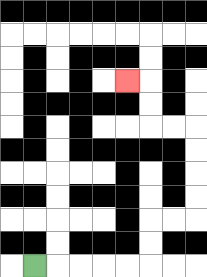{'start': '[1, 11]', 'end': '[5, 3]', 'path_directions': 'R,R,R,R,R,U,U,R,R,U,U,U,U,L,L,U,U,L', 'path_coordinates': '[[1, 11], [2, 11], [3, 11], [4, 11], [5, 11], [6, 11], [6, 10], [6, 9], [7, 9], [8, 9], [8, 8], [8, 7], [8, 6], [8, 5], [7, 5], [6, 5], [6, 4], [6, 3], [5, 3]]'}